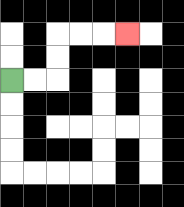{'start': '[0, 3]', 'end': '[5, 1]', 'path_directions': 'R,R,U,U,R,R,R', 'path_coordinates': '[[0, 3], [1, 3], [2, 3], [2, 2], [2, 1], [3, 1], [4, 1], [5, 1]]'}